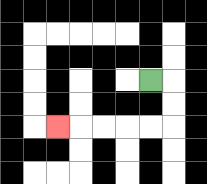{'start': '[6, 3]', 'end': '[2, 5]', 'path_directions': 'R,D,D,L,L,L,L,L', 'path_coordinates': '[[6, 3], [7, 3], [7, 4], [7, 5], [6, 5], [5, 5], [4, 5], [3, 5], [2, 5]]'}